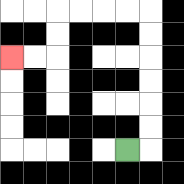{'start': '[5, 6]', 'end': '[0, 2]', 'path_directions': 'R,U,U,U,U,U,U,L,L,L,L,D,D,L,L', 'path_coordinates': '[[5, 6], [6, 6], [6, 5], [6, 4], [6, 3], [6, 2], [6, 1], [6, 0], [5, 0], [4, 0], [3, 0], [2, 0], [2, 1], [2, 2], [1, 2], [0, 2]]'}